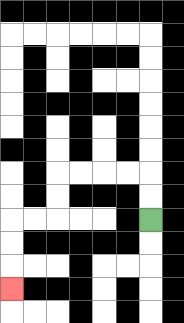{'start': '[6, 9]', 'end': '[0, 12]', 'path_directions': 'U,U,L,L,L,L,D,D,L,L,D,D,D', 'path_coordinates': '[[6, 9], [6, 8], [6, 7], [5, 7], [4, 7], [3, 7], [2, 7], [2, 8], [2, 9], [1, 9], [0, 9], [0, 10], [0, 11], [0, 12]]'}